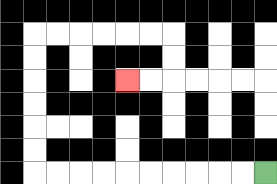{'start': '[11, 7]', 'end': '[5, 3]', 'path_directions': 'L,L,L,L,L,L,L,L,L,L,U,U,U,U,U,U,R,R,R,R,R,R,D,D,L,L', 'path_coordinates': '[[11, 7], [10, 7], [9, 7], [8, 7], [7, 7], [6, 7], [5, 7], [4, 7], [3, 7], [2, 7], [1, 7], [1, 6], [1, 5], [1, 4], [1, 3], [1, 2], [1, 1], [2, 1], [3, 1], [4, 1], [5, 1], [6, 1], [7, 1], [7, 2], [7, 3], [6, 3], [5, 3]]'}